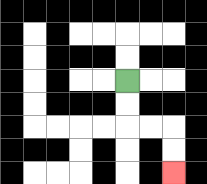{'start': '[5, 3]', 'end': '[7, 7]', 'path_directions': 'D,D,R,R,D,D', 'path_coordinates': '[[5, 3], [5, 4], [5, 5], [6, 5], [7, 5], [7, 6], [7, 7]]'}